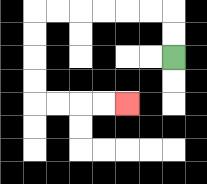{'start': '[7, 2]', 'end': '[5, 4]', 'path_directions': 'U,U,L,L,L,L,L,L,D,D,D,D,R,R,R,R', 'path_coordinates': '[[7, 2], [7, 1], [7, 0], [6, 0], [5, 0], [4, 0], [3, 0], [2, 0], [1, 0], [1, 1], [1, 2], [1, 3], [1, 4], [2, 4], [3, 4], [4, 4], [5, 4]]'}